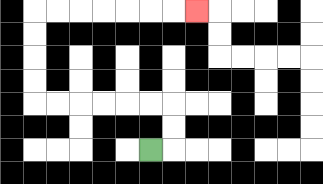{'start': '[6, 6]', 'end': '[8, 0]', 'path_directions': 'R,U,U,L,L,L,L,L,L,U,U,U,U,R,R,R,R,R,R,R', 'path_coordinates': '[[6, 6], [7, 6], [7, 5], [7, 4], [6, 4], [5, 4], [4, 4], [3, 4], [2, 4], [1, 4], [1, 3], [1, 2], [1, 1], [1, 0], [2, 0], [3, 0], [4, 0], [5, 0], [6, 0], [7, 0], [8, 0]]'}